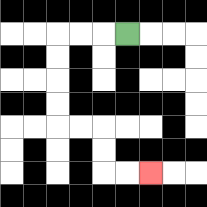{'start': '[5, 1]', 'end': '[6, 7]', 'path_directions': 'L,L,L,D,D,D,D,R,R,D,D,R,R', 'path_coordinates': '[[5, 1], [4, 1], [3, 1], [2, 1], [2, 2], [2, 3], [2, 4], [2, 5], [3, 5], [4, 5], [4, 6], [4, 7], [5, 7], [6, 7]]'}